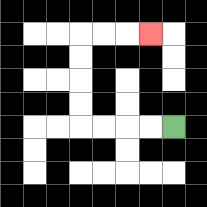{'start': '[7, 5]', 'end': '[6, 1]', 'path_directions': 'L,L,L,L,U,U,U,U,R,R,R', 'path_coordinates': '[[7, 5], [6, 5], [5, 5], [4, 5], [3, 5], [3, 4], [3, 3], [3, 2], [3, 1], [4, 1], [5, 1], [6, 1]]'}